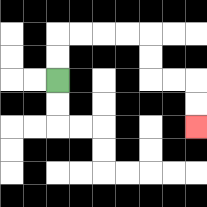{'start': '[2, 3]', 'end': '[8, 5]', 'path_directions': 'U,U,R,R,R,R,D,D,R,R,D,D', 'path_coordinates': '[[2, 3], [2, 2], [2, 1], [3, 1], [4, 1], [5, 1], [6, 1], [6, 2], [6, 3], [7, 3], [8, 3], [8, 4], [8, 5]]'}